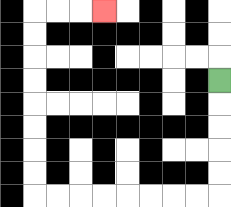{'start': '[9, 3]', 'end': '[4, 0]', 'path_directions': 'D,D,D,D,D,L,L,L,L,L,L,L,L,U,U,U,U,U,U,U,U,R,R,R', 'path_coordinates': '[[9, 3], [9, 4], [9, 5], [9, 6], [9, 7], [9, 8], [8, 8], [7, 8], [6, 8], [5, 8], [4, 8], [3, 8], [2, 8], [1, 8], [1, 7], [1, 6], [1, 5], [1, 4], [1, 3], [1, 2], [1, 1], [1, 0], [2, 0], [3, 0], [4, 0]]'}